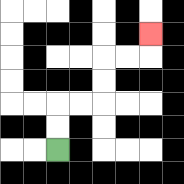{'start': '[2, 6]', 'end': '[6, 1]', 'path_directions': 'U,U,R,R,U,U,R,R,U', 'path_coordinates': '[[2, 6], [2, 5], [2, 4], [3, 4], [4, 4], [4, 3], [4, 2], [5, 2], [6, 2], [6, 1]]'}